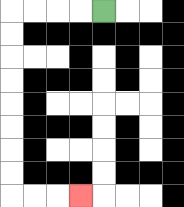{'start': '[4, 0]', 'end': '[3, 8]', 'path_directions': 'L,L,L,L,D,D,D,D,D,D,D,D,R,R,R', 'path_coordinates': '[[4, 0], [3, 0], [2, 0], [1, 0], [0, 0], [0, 1], [0, 2], [0, 3], [0, 4], [0, 5], [0, 6], [0, 7], [0, 8], [1, 8], [2, 8], [3, 8]]'}